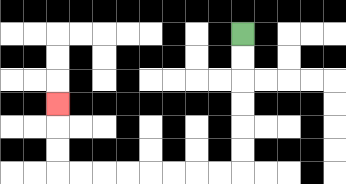{'start': '[10, 1]', 'end': '[2, 4]', 'path_directions': 'D,D,D,D,D,D,L,L,L,L,L,L,L,L,U,U,U', 'path_coordinates': '[[10, 1], [10, 2], [10, 3], [10, 4], [10, 5], [10, 6], [10, 7], [9, 7], [8, 7], [7, 7], [6, 7], [5, 7], [4, 7], [3, 7], [2, 7], [2, 6], [2, 5], [2, 4]]'}